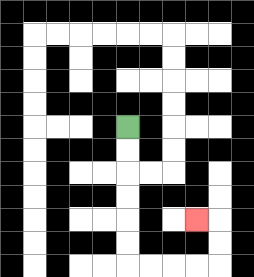{'start': '[5, 5]', 'end': '[8, 9]', 'path_directions': 'D,D,D,D,D,D,R,R,R,R,U,U,L', 'path_coordinates': '[[5, 5], [5, 6], [5, 7], [5, 8], [5, 9], [5, 10], [5, 11], [6, 11], [7, 11], [8, 11], [9, 11], [9, 10], [9, 9], [8, 9]]'}